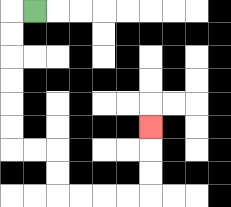{'start': '[1, 0]', 'end': '[6, 5]', 'path_directions': 'L,D,D,D,D,D,D,R,R,D,D,R,R,R,R,U,U,U', 'path_coordinates': '[[1, 0], [0, 0], [0, 1], [0, 2], [0, 3], [0, 4], [0, 5], [0, 6], [1, 6], [2, 6], [2, 7], [2, 8], [3, 8], [4, 8], [5, 8], [6, 8], [6, 7], [6, 6], [6, 5]]'}